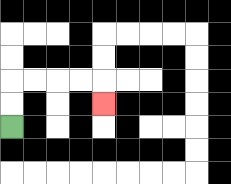{'start': '[0, 5]', 'end': '[4, 4]', 'path_directions': 'U,U,R,R,R,R,D', 'path_coordinates': '[[0, 5], [0, 4], [0, 3], [1, 3], [2, 3], [3, 3], [4, 3], [4, 4]]'}